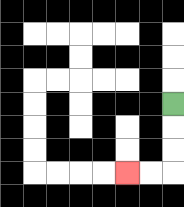{'start': '[7, 4]', 'end': '[5, 7]', 'path_directions': 'D,D,D,L,L', 'path_coordinates': '[[7, 4], [7, 5], [7, 6], [7, 7], [6, 7], [5, 7]]'}